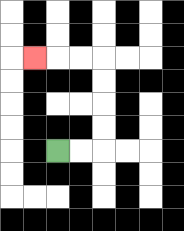{'start': '[2, 6]', 'end': '[1, 2]', 'path_directions': 'R,R,U,U,U,U,L,L,L', 'path_coordinates': '[[2, 6], [3, 6], [4, 6], [4, 5], [4, 4], [4, 3], [4, 2], [3, 2], [2, 2], [1, 2]]'}